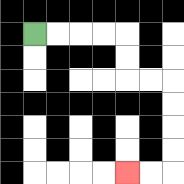{'start': '[1, 1]', 'end': '[5, 7]', 'path_directions': 'R,R,R,R,D,D,R,R,D,D,D,D,L,L', 'path_coordinates': '[[1, 1], [2, 1], [3, 1], [4, 1], [5, 1], [5, 2], [5, 3], [6, 3], [7, 3], [7, 4], [7, 5], [7, 6], [7, 7], [6, 7], [5, 7]]'}